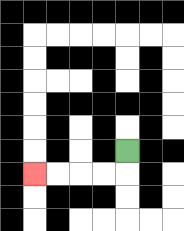{'start': '[5, 6]', 'end': '[1, 7]', 'path_directions': 'D,L,L,L,L', 'path_coordinates': '[[5, 6], [5, 7], [4, 7], [3, 7], [2, 7], [1, 7]]'}